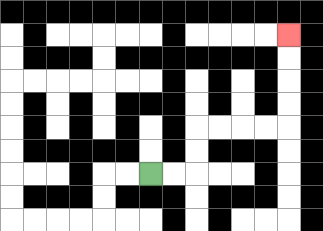{'start': '[6, 7]', 'end': '[12, 1]', 'path_directions': 'R,R,U,U,R,R,R,R,U,U,U,U', 'path_coordinates': '[[6, 7], [7, 7], [8, 7], [8, 6], [8, 5], [9, 5], [10, 5], [11, 5], [12, 5], [12, 4], [12, 3], [12, 2], [12, 1]]'}